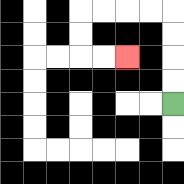{'start': '[7, 4]', 'end': '[5, 2]', 'path_directions': 'U,U,U,U,L,L,L,L,D,D,R,R', 'path_coordinates': '[[7, 4], [7, 3], [7, 2], [7, 1], [7, 0], [6, 0], [5, 0], [4, 0], [3, 0], [3, 1], [3, 2], [4, 2], [5, 2]]'}